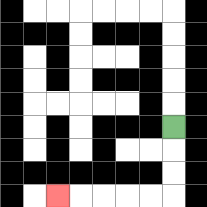{'start': '[7, 5]', 'end': '[2, 8]', 'path_directions': 'D,D,D,L,L,L,L,L', 'path_coordinates': '[[7, 5], [7, 6], [7, 7], [7, 8], [6, 8], [5, 8], [4, 8], [3, 8], [2, 8]]'}